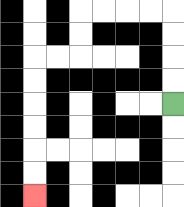{'start': '[7, 4]', 'end': '[1, 8]', 'path_directions': 'U,U,U,U,L,L,L,L,D,D,L,L,D,D,D,D,D,D', 'path_coordinates': '[[7, 4], [7, 3], [7, 2], [7, 1], [7, 0], [6, 0], [5, 0], [4, 0], [3, 0], [3, 1], [3, 2], [2, 2], [1, 2], [1, 3], [1, 4], [1, 5], [1, 6], [1, 7], [1, 8]]'}